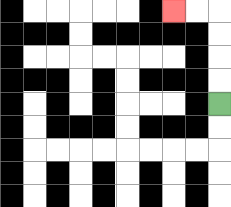{'start': '[9, 4]', 'end': '[7, 0]', 'path_directions': 'U,U,U,U,L,L', 'path_coordinates': '[[9, 4], [9, 3], [9, 2], [9, 1], [9, 0], [8, 0], [7, 0]]'}